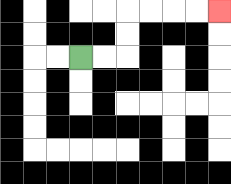{'start': '[3, 2]', 'end': '[9, 0]', 'path_directions': 'R,R,U,U,R,R,R,R', 'path_coordinates': '[[3, 2], [4, 2], [5, 2], [5, 1], [5, 0], [6, 0], [7, 0], [8, 0], [9, 0]]'}